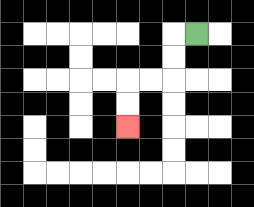{'start': '[8, 1]', 'end': '[5, 5]', 'path_directions': 'L,D,D,L,L,D,D', 'path_coordinates': '[[8, 1], [7, 1], [7, 2], [7, 3], [6, 3], [5, 3], [5, 4], [5, 5]]'}